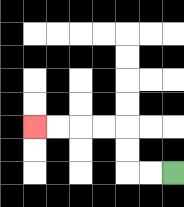{'start': '[7, 7]', 'end': '[1, 5]', 'path_directions': 'L,L,U,U,L,L,L,L', 'path_coordinates': '[[7, 7], [6, 7], [5, 7], [5, 6], [5, 5], [4, 5], [3, 5], [2, 5], [1, 5]]'}